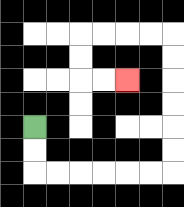{'start': '[1, 5]', 'end': '[5, 3]', 'path_directions': 'D,D,R,R,R,R,R,R,U,U,U,U,U,U,L,L,L,L,D,D,R,R', 'path_coordinates': '[[1, 5], [1, 6], [1, 7], [2, 7], [3, 7], [4, 7], [5, 7], [6, 7], [7, 7], [7, 6], [7, 5], [7, 4], [7, 3], [7, 2], [7, 1], [6, 1], [5, 1], [4, 1], [3, 1], [3, 2], [3, 3], [4, 3], [5, 3]]'}